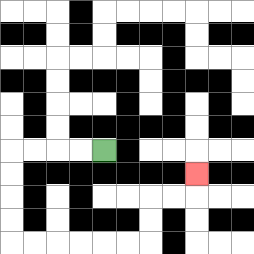{'start': '[4, 6]', 'end': '[8, 7]', 'path_directions': 'L,L,L,L,D,D,D,D,R,R,R,R,R,R,U,U,R,R,U', 'path_coordinates': '[[4, 6], [3, 6], [2, 6], [1, 6], [0, 6], [0, 7], [0, 8], [0, 9], [0, 10], [1, 10], [2, 10], [3, 10], [4, 10], [5, 10], [6, 10], [6, 9], [6, 8], [7, 8], [8, 8], [8, 7]]'}